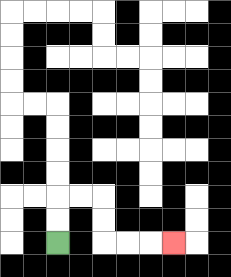{'start': '[2, 10]', 'end': '[7, 10]', 'path_directions': 'U,U,R,R,D,D,R,R,R', 'path_coordinates': '[[2, 10], [2, 9], [2, 8], [3, 8], [4, 8], [4, 9], [4, 10], [5, 10], [6, 10], [7, 10]]'}